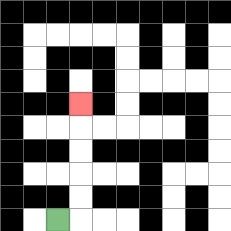{'start': '[2, 9]', 'end': '[3, 4]', 'path_directions': 'R,U,U,U,U,U', 'path_coordinates': '[[2, 9], [3, 9], [3, 8], [3, 7], [3, 6], [3, 5], [3, 4]]'}